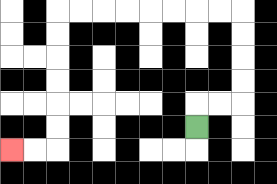{'start': '[8, 5]', 'end': '[0, 6]', 'path_directions': 'U,R,R,U,U,U,U,L,L,L,L,L,L,L,L,D,D,D,D,D,D,L,L', 'path_coordinates': '[[8, 5], [8, 4], [9, 4], [10, 4], [10, 3], [10, 2], [10, 1], [10, 0], [9, 0], [8, 0], [7, 0], [6, 0], [5, 0], [4, 0], [3, 0], [2, 0], [2, 1], [2, 2], [2, 3], [2, 4], [2, 5], [2, 6], [1, 6], [0, 6]]'}